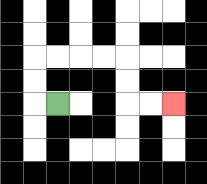{'start': '[2, 4]', 'end': '[7, 4]', 'path_directions': 'L,U,U,R,R,R,R,D,D,R,R', 'path_coordinates': '[[2, 4], [1, 4], [1, 3], [1, 2], [2, 2], [3, 2], [4, 2], [5, 2], [5, 3], [5, 4], [6, 4], [7, 4]]'}